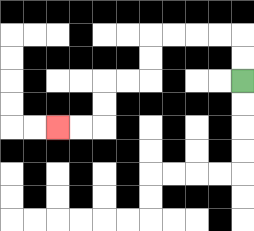{'start': '[10, 3]', 'end': '[2, 5]', 'path_directions': 'U,U,L,L,L,L,D,D,L,L,D,D,L,L', 'path_coordinates': '[[10, 3], [10, 2], [10, 1], [9, 1], [8, 1], [7, 1], [6, 1], [6, 2], [6, 3], [5, 3], [4, 3], [4, 4], [4, 5], [3, 5], [2, 5]]'}